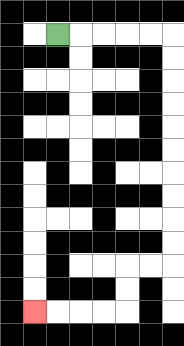{'start': '[2, 1]', 'end': '[1, 13]', 'path_directions': 'R,R,R,R,R,D,D,D,D,D,D,D,D,D,D,L,L,D,D,L,L,L,L', 'path_coordinates': '[[2, 1], [3, 1], [4, 1], [5, 1], [6, 1], [7, 1], [7, 2], [7, 3], [7, 4], [7, 5], [7, 6], [7, 7], [7, 8], [7, 9], [7, 10], [7, 11], [6, 11], [5, 11], [5, 12], [5, 13], [4, 13], [3, 13], [2, 13], [1, 13]]'}